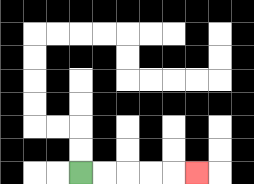{'start': '[3, 7]', 'end': '[8, 7]', 'path_directions': 'R,R,R,R,R', 'path_coordinates': '[[3, 7], [4, 7], [5, 7], [6, 7], [7, 7], [8, 7]]'}